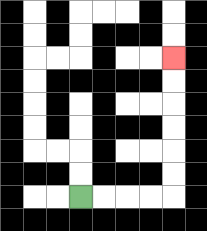{'start': '[3, 8]', 'end': '[7, 2]', 'path_directions': 'R,R,R,R,U,U,U,U,U,U', 'path_coordinates': '[[3, 8], [4, 8], [5, 8], [6, 8], [7, 8], [7, 7], [7, 6], [7, 5], [7, 4], [7, 3], [7, 2]]'}